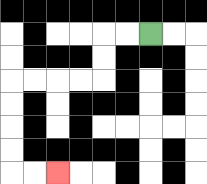{'start': '[6, 1]', 'end': '[2, 7]', 'path_directions': 'L,L,D,D,L,L,L,L,D,D,D,D,R,R', 'path_coordinates': '[[6, 1], [5, 1], [4, 1], [4, 2], [4, 3], [3, 3], [2, 3], [1, 3], [0, 3], [0, 4], [0, 5], [0, 6], [0, 7], [1, 7], [2, 7]]'}